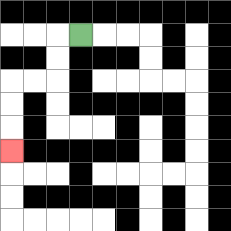{'start': '[3, 1]', 'end': '[0, 6]', 'path_directions': 'L,D,D,L,L,D,D,D', 'path_coordinates': '[[3, 1], [2, 1], [2, 2], [2, 3], [1, 3], [0, 3], [0, 4], [0, 5], [0, 6]]'}